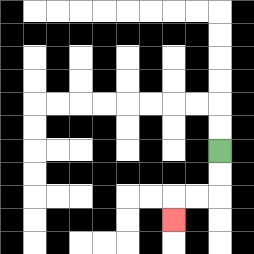{'start': '[9, 6]', 'end': '[7, 9]', 'path_directions': 'D,D,L,L,D', 'path_coordinates': '[[9, 6], [9, 7], [9, 8], [8, 8], [7, 8], [7, 9]]'}